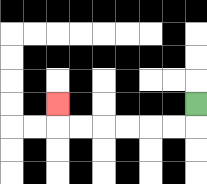{'start': '[8, 4]', 'end': '[2, 4]', 'path_directions': 'D,L,L,L,L,L,L,U', 'path_coordinates': '[[8, 4], [8, 5], [7, 5], [6, 5], [5, 5], [4, 5], [3, 5], [2, 5], [2, 4]]'}